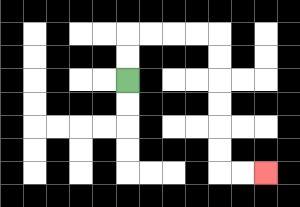{'start': '[5, 3]', 'end': '[11, 7]', 'path_directions': 'U,U,R,R,R,R,D,D,D,D,D,D,R,R', 'path_coordinates': '[[5, 3], [5, 2], [5, 1], [6, 1], [7, 1], [8, 1], [9, 1], [9, 2], [9, 3], [9, 4], [9, 5], [9, 6], [9, 7], [10, 7], [11, 7]]'}